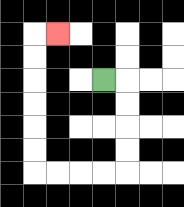{'start': '[4, 3]', 'end': '[2, 1]', 'path_directions': 'R,D,D,D,D,L,L,L,L,U,U,U,U,U,U,R', 'path_coordinates': '[[4, 3], [5, 3], [5, 4], [5, 5], [5, 6], [5, 7], [4, 7], [3, 7], [2, 7], [1, 7], [1, 6], [1, 5], [1, 4], [1, 3], [1, 2], [1, 1], [2, 1]]'}